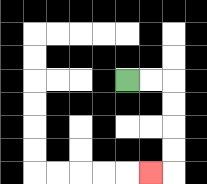{'start': '[5, 3]', 'end': '[6, 7]', 'path_directions': 'R,R,D,D,D,D,L', 'path_coordinates': '[[5, 3], [6, 3], [7, 3], [7, 4], [7, 5], [7, 6], [7, 7], [6, 7]]'}